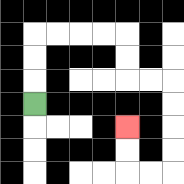{'start': '[1, 4]', 'end': '[5, 5]', 'path_directions': 'U,U,U,R,R,R,R,D,D,R,R,D,D,D,D,L,L,U,U', 'path_coordinates': '[[1, 4], [1, 3], [1, 2], [1, 1], [2, 1], [3, 1], [4, 1], [5, 1], [5, 2], [5, 3], [6, 3], [7, 3], [7, 4], [7, 5], [7, 6], [7, 7], [6, 7], [5, 7], [5, 6], [5, 5]]'}